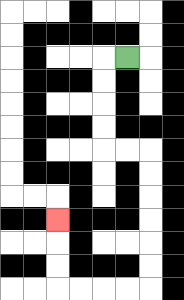{'start': '[5, 2]', 'end': '[2, 9]', 'path_directions': 'L,D,D,D,D,R,R,D,D,D,D,D,D,L,L,L,L,U,U,U', 'path_coordinates': '[[5, 2], [4, 2], [4, 3], [4, 4], [4, 5], [4, 6], [5, 6], [6, 6], [6, 7], [6, 8], [6, 9], [6, 10], [6, 11], [6, 12], [5, 12], [4, 12], [3, 12], [2, 12], [2, 11], [2, 10], [2, 9]]'}